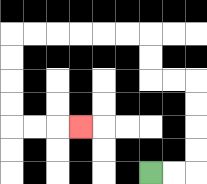{'start': '[6, 7]', 'end': '[3, 5]', 'path_directions': 'R,R,U,U,U,U,L,L,U,U,L,L,L,L,L,L,D,D,D,D,R,R,R', 'path_coordinates': '[[6, 7], [7, 7], [8, 7], [8, 6], [8, 5], [8, 4], [8, 3], [7, 3], [6, 3], [6, 2], [6, 1], [5, 1], [4, 1], [3, 1], [2, 1], [1, 1], [0, 1], [0, 2], [0, 3], [0, 4], [0, 5], [1, 5], [2, 5], [3, 5]]'}